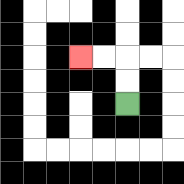{'start': '[5, 4]', 'end': '[3, 2]', 'path_directions': 'U,U,L,L', 'path_coordinates': '[[5, 4], [5, 3], [5, 2], [4, 2], [3, 2]]'}